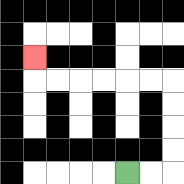{'start': '[5, 7]', 'end': '[1, 2]', 'path_directions': 'R,R,U,U,U,U,L,L,L,L,L,L,U', 'path_coordinates': '[[5, 7], [6, 7], [7, 7], [7, 6], [7, 5], [7, 4], [7, 3], [6, 3], [5, 3], [4, 3], [3, 3], [2, 3], [1, 3], [1, 2]]'}